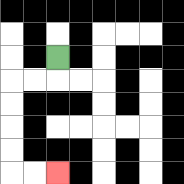{'start': '[2, 2]', 'end': '[2, 7]', 'path_directions': 'D,L,L,D,D,D,D,R,R', 'path_coordinates': '[[2, 2], [2, 3], [1, 3], [0, 3], [0, 4], [0, 5], [0, 6], [0, 7], [1, 7], [2, 7]]'}